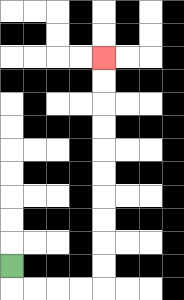{'start': '[0, 11]', 'end': '[4, 2]', 'path_directions': 'D,R,R,R,R,U,U,U,U,U,U,U,U,U,U', 'path_coordinates': '[[0, 11], [0, 12], [1, 12], [2, 12], [3, 12], [4, 12], [4, 11], [4, 10], [4, 9], [4, 8], [4, 7], [4, 6], [4, 5], [4, 4], [4, 3], [4, 2]]'}